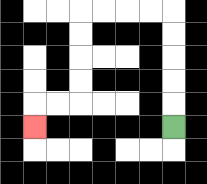{'start': '[7, 5]', 'end': '[1, 5]', 'path_directions': 'U,U,U,U,U,L,L,L,L,D,D,D,D,L,L,D', 'path_coordinates': '[[7, 5], [7, 4], [7, 3], [7, 2], [7, 1], [7, 0], [6, 0], [5, 0], [4, 0], [3, 0], [3, 1], [3, 2], [3, 3], [3, 4], [2, 4], [1, 4], [1, 5]]'}